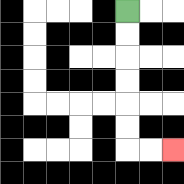{'start': '[5, 0]', 'end': '[7, 6]', 'path_directions': 'D,D,D,D,D,D,R,R', 'path_coordinates': '[[5, 0], [5, 1], [5, 2], [5, 3], [5, 4], [5, 5], [5, 6], [6, 6], [7, 6]]'}